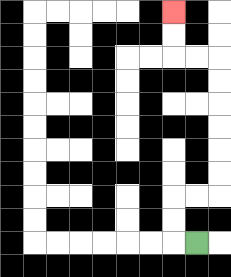{'start': '[8, 10]', 'end': '[7, 0]', 'path_directions': 'L,U,U,R,R,U,U,U,U,U,U,L,L,U,U', 'path_coordinates': '[[8, 10], [7, 10], [7, 9], [7, 8], [8, 8], [9, 8], [9, 7], [9, 6], [9, 5], [9, 4], [9, 3], [9, 2], [8, 2], [7, 2], [7, 1], [7, 0]]'}